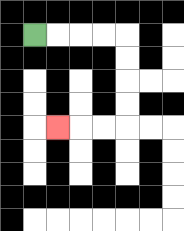{'start': '[1, 1]', 'end': '[2, 5]', 'path_directions': 'R,R,R,R,D,D,D,D,L,L,L', 'path_coordinates': '[[1, 1], [2, 1], [3, 1], [4, 1], [5, 1], [5, 2], [5, 3], [5, 4], [5, 5], [4, 5], [3, 5], [2, 5]]'}